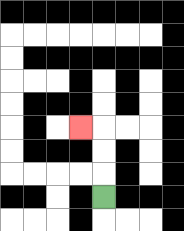{'start': '[4, 8]', 'end': '[3, 5]', 'path_directions': 'U,U,U,L', 'path_coordinates': '[[4, 8], [4, 7], [4, 6], [4, 5], [3, 5]]'}